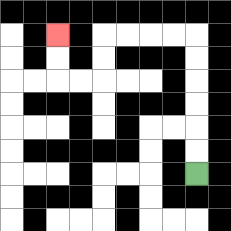{'start': '[8, 7]', 'end': '[2, 1]', 'path_directions': 'U,U,U,U,U,U,L,L,L,L,D,D,L,L,U,U', 'path_coordinates': '[[8, 7], [8, 6], [8, 5], [8, 4], [8, 3], [8, 2], [8, 1], [7, 1], [6, 1], [5, 1], [4, 1], [4, 2], [4, 3], [3, 3], [2, 3], [2, 2], [2, 1]]'}